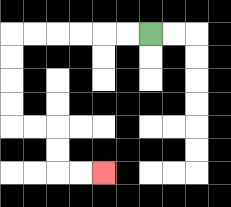{'start': '[6, 1]', 'end': '[4, 7]', 'path_directions': 'L,L,L,L,L,L,D,D,D,D,R,R,D,D,R,R', 'path_coordinates': '[[6, 1], [5, 1], [4, 1], [3, 1], [2, 1], [1, 1], [0, 1], [0, 2], [0, 3], [0, 4], [0, 5], [1, 5], [2, 5], [2, 6], [2, 7], [3, 7], [4, 7]]'}